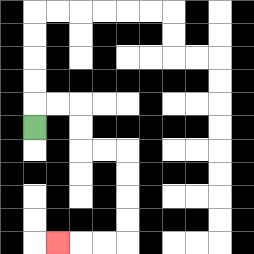{'start': '[1, 5]', 'end': '[2, 10]', 'path_directions': 'U,R,R,D,D,R,R,D,D,D,D,L,L,L', 'path_coordinates': '[[1, 5], [1, 4], [2, 4], [3, 4], [3, 5], [3, 6], [4, 6], [5, 6], [5, 7], [5, 8], [5, 9], [5, 10], [4, 10], [3, 10], [2, 10]]'}